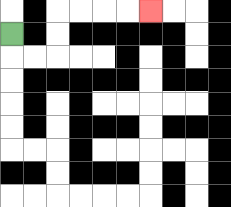{'start': '[0, 1]', 'end': '[6, 0]', 'path_directions': 'D,R,R,U,U,R,R,R,R', 'path_coordinates': '[[0, 1], [0, 2], [1, 2], [2, 2], [2, 1], [2, 0], [3, 0], [4, 0], [5, 0], [6, 0]]'}